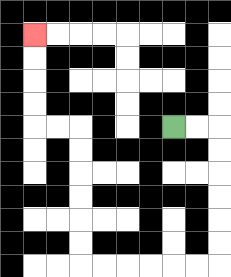{'start': '[7, 5]', 'end': '[1, 1]', 'path_directions': 'R,R,D,D,D,D,D,D,L,L,L,L,L,L,U,U,U,U,U,U,L,L,U,U,U,U', 'path_coordinates': '[[7, 5], [8, 5], [9, 5], [9, 6], [9, 7], [9, 8], [9, 9], [9, 10], [9, 11], [8, 11], [7, 11], [6, 11], [5, 11], [4, 11], [3, 11], [3, 10], [3, 9], [3, 8], [3, 7], [3, 6], [3, 5], [2, 5], [1, 5], [1, 4], [1, 3], [1, 2], [1, 1]]'}